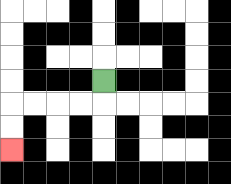{'start': '[4, 3]', 'end': '[0, 6]', 'path_directions': 'D,L,L,L,L,D,D', 'path_coordinates': '[[4, 3], [4, 4], [3, 4], [2, 4], [1, 4], [0, 4], [0, 5], [0, 6]]'}